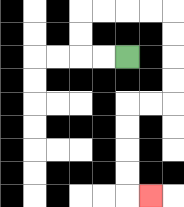{'start': '[5, 2]', 'end': '[6, 8]', 'path_directions': 'L,L,U,U,R,R,R,R,D,D,D,D,L,L,D,D,D,D,R', 'path_coordinates': '[[5, 2], [4, 2], [3, 2], [3, 1], [3, 0], [4, 0], [5, 0], [6, 0], [7, 0], [7, 1], [7, 2], [7, 3], [7, 4], [6, 4], [5, 4], [5, 5], [5, 6], [5, 7], [5, 8], [6, 8]]'}